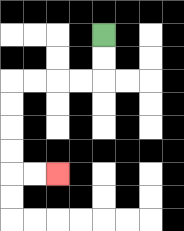{'start': '[4, 1]', 'end': '[2, 7]', 'path_directions': 'D,D,L,L,L,L,D,D,D,D,R,R', 'path_coordinates': '[[4, 1], [4, 2], [4, 3], [3, 3], [2, 3], [1, 3], [0, 3], [0, 4], [0, 5], [0, 6], [0, 7], [1, 7], [2, 7]]'}